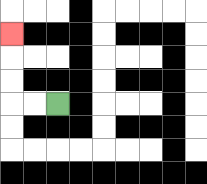{'start': '[2, 4]', 'end': '[0, 1]', 'path_directions': 'L,L,U,U,U', 'path_coordinates': '[[2, 4], [1, 4], [0, 4], [0, 3], [0, 2], [0, 1]]'}